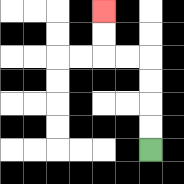{'start': '[6, 6]', 'end': '[4, 0]', 'path_directions': 'U,U,U,U,L,L,U,U', 'path_coordinates': '[[6, 6], [6, 5], [6, 4], [6, 3], [6, 2], [5, 2], [4, 2], [4, 1], [4, 0]]'}